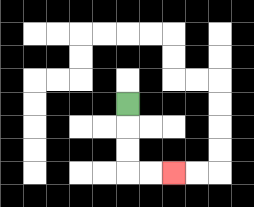{'start': '[5, 4]', 'end': '[7, 7]', 'path_directions': 'D,D,D,R,R', 'path_coordinates': '[[5, 4], [5, 5], [5, 6], [5, 7], [6, 7], [7, 7]]'}